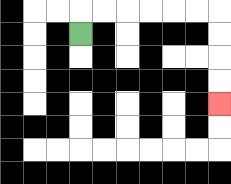{'start': '[3, 1]', 'end': '[9, 4]', 'path_directions': 'U,R,R,R,R,R,R,D,D,D,D', 'path_coordinates': '[[3, 1], [3, 0], [4, 0], [5, 0], [6, 0], [7, 0], [8, 0], [9, 0], [9, 1], [9, 2], [9, 3], [9, 4]]'}